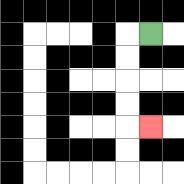{'start': '[6, 1]', 'end': '[6, 5]', 'path_directions': 'L,D,D,D,D,R', 'path_coordinates': '[[6, 1], [5, 1], [5, 2], [5, 3], [5, 4], [5, 5], [6, 5]]'}